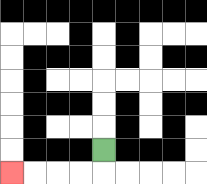{'start': '[4, 6]', 'end': '[0, 7]', 'path_directions': 'D,L,L,L,L', 'path_coordinates': '[[4, 6], [4, 7], [3, 7], [2, 7], [1, 7], [0, 7]]'}